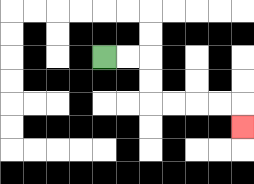{'start': '[4, 2]', 'end': '[10, 5]', 'path_directions': 'R,R,D,D,R,R,R,R,D', 'path_coordinates': '[[4, 2], [5, 2], [6, 2], [6, 3], [6, 4], [7, 4], [8, 4], [9, 4], [10, 4], [10, 5]]'}